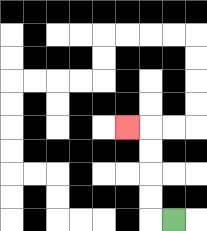{'start': '[7, 9]', 'end': '[5, 5]', 'path_directions': 'L,U,U,U,U,L', 'path_coordinates': '[[7, 9], [6, 9], [6, 8], [6, 7], [6, 6], [6, 5], [5, 5]]'}